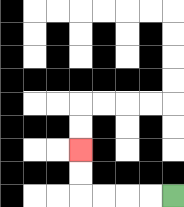{'start': '[7, 8]', 'end': '[3, 6]', 'path_directions': 'L,L,L,L,U,U', 'path_coordinates': '[[7, 8], [6, 8], [5, 8], [4, 8], [3, 8], [3, 7], [3, 6]]'}